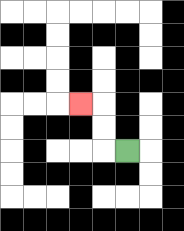{'start': '[5, 6]', 'end': '[3, 4]', 'path_directions': 'L,U,U,L', 'path_coordinates': '[[5, 6], [4, 6], [4, 5], [4, 4], [3, 4]]'}